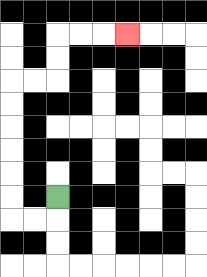{'start': '[2, 8]', 'end': '[5, 1]', 'path_directions': 'D,L,L,U,U,U,U,U,U,R,R,U,U,R,R,R', 'path_coordinates': '[[2, 8], [2, 9], [1, 9], [0, 9], [0, 8], [0, 7], [0, 6], [0, 5], [0, 4], [0, 3], [1, 3], [2, 3], [2, 2], [2, 1], [3, 1], [4, 1], [5, 1]]'}